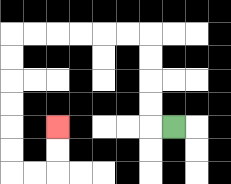{'start': '[7, 5]', 'end': '[2, 5]', 'path_directions': 'L,U,U,U,U,L,L,L,L,L,L,D,D,D,D,D,D,R,R,U,U', 'path_coordinates': '[[7, 5], [6, 5], [6, 4], [6, 3], [6, 2], [6, 1], [5, 1], [4, 1], [3, 1], [2, 1], [1, 1], [0, 1], [0, 2], [0, 3], [0, 4], [0, 5], [0, 6], [0, 7], [1, 7], [2, 7], [2, 6], [2, 5]]'}